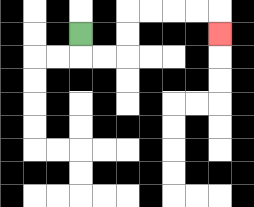{'start': '[3, 1]', 'end': '[9, 1]', 'path_directions': 'D,R,R,U,U,R,R,R,R,D', 'path_coordinates': '[[3, 1], [3, 2], [4, 2], [5, 2], [5, 1], [5, 0], [6, 0], [7, 0], [8, 0], [9, 0], [9, 1]]'}